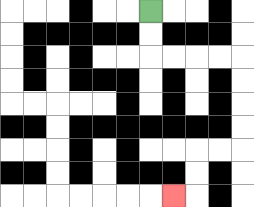{'start': '[6, 0]', 'end': '[7, 8]', 'path_directions': 'D,D,R,R,R,R,D,D,D,D,L,L,D,D,L', 'path_coordinates': '[[6, 0], [6, 1], [6, 2], [7, 2], [8, 2], [9, 2], [10, 2], [10, 3], [10, 4], [10, 5], [10, 6], [9, 6], [8, 6], [8, 7], [8, 8], [7, 8]]'}